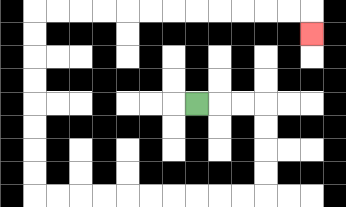{'start': '[8, 4]', 'end': '[13, 1]', 'path_directions': 'R,R,R,D,D,D,D,L,L,L,L,L,L,L,L,L,L,U,U,U,U,U,U,U,U,R,R,R,R,R,R,R,R,R,R,R,R,D', 'path_coordinates': '[[8, 4], [9, 4], [10, 4], [11, 4], [11, 5], [11, 6], [11, 7], [11, 8], [10, 8], [9, 8], [8, 8], [7, 8], [6, 8], [5, 8], [4, 8], [3, 8], [2, 8], [1, 8], [1, 7], [1, 6], [1, 5], [1, 4], [1, 3], [1, 2], [1, 1], [1, 0], [2, 0], [3, 0], [4, 0], [5, 0], [6, 0], [7, 0], [8, 0], [9, 0], [10, 0], [11, 0], [12, 0], [13, 0], [13, 1]]'}